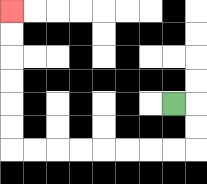{'start': '[7, 4]', 'end': '[0, 0]', 'path_directions': 'R,D,D,L,L,L,L,L,L,L,L,U,U,U,U,U,U', 'path_coordinates': '[[7, 4], [8, 4], [8, 5], [8, 6], [7, 6], [6, 6], [5, 6], [4, 6], [3, 6], [2, 6], [1, 6], [0, 6], [0, 5], [0, 4], [0, 3], [0, 2], [0, 1], [0, 0]]'}